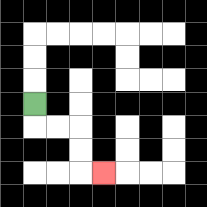{'start': '[1, 4]', 'end': '[4, 7]', 'path_directions': 'D,R,R,D,D,R', 'path_coordinates': '[[1, 4], [1, 5], [2, 5], [3, 5], [3, 6], [3, 7], [4, 7]]'}